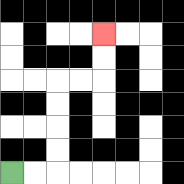{'start': '[0, 7]', 'end': '[4, 1]', 'path_directions': 'R,R,U,U,U,U,R,R,U,U', 'path_coordinates': '[[0, 7], [1, 7], [2, 7], [2, 6], [2, 5], [2, 4], [2, 3], [3, 3], [4, 3], [4, 2], [4, 1]]'}